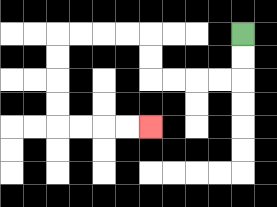{'start': '[10, 1]', 'end': '[6, 5]', 'path_directions': 'D,D,L,L,L,L,U,U,L,L,L,L,D,D,D,D,R,R,R,R', 'path_coordinates': '[[10, 1], [10, 2], [10, 3], [9, 3], [8, 3], [7, 3], [6, 3], [6, 2], [6, 1], [5, 1], [4, 1], [3, 1], [2, 1], [2, 2], [2, 3], [2, 4], [2, 5], [3, 5], [4, 5], [5, 5], [6, 5]]'}